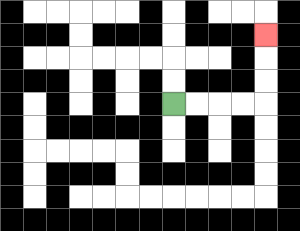{'start': '[7, 4]', 'end': '[11, 1]', 'path_directions': 'R,R,R,R,U,U,U', 'path_coordinates': '[[7, 4], [8, 4], [9, 4], [10, 4], [11, 4], [11, 3], [11, 2], [11, 1]]'}